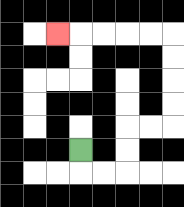{'start': '[3, 6]', 'end': '[2, 1]', 'path_directions': 'D,R,R,U,U,R,R,U,U,U,U,L,L,L,L,L', 'path_coordinates': '[[3, 6], [3, 7], [4, 7], [5, 7], [5, 6], [5, 5], [6, 5], [7, 5], [7, 4], [7, 3], [7, 2], [7, 1], [6, 1], [5, 1], [4, 1], [3, 1], [2, 1]]'}